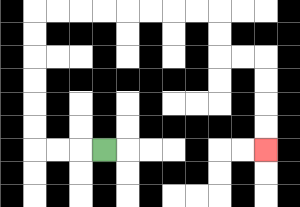{'start': '[4, 6]', 'end': '[11, 6]', 'path_directions': 'L,L,L,U,U,U,U,U,U,R,R,R,R,R,R,R,R,D,D,R,R,D,D,D,D', 'path_coordinates': '[[4, 6], [3, 6], [2, 6], [1, 6], [1, 5], [1, 4], [1, 3], [1, 2], [1, 1], [1, 0], [2, 0], [3, 0], [4, 0], [5, 0], [6, 0], [7, 0], [8, 0], [9, 0], [9, 1], [9, 2], [10, 2], [11, 2], [11, 3], [11, 4], [11, 5], [11, 6]]'}